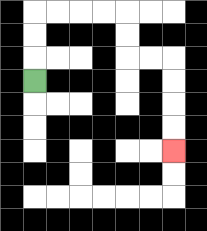{'start': '[1, 3]', 'end': '[7, 6]', 'path_directions': 'U,U,U,R,R,R,R,D,D,R,R,D,D,D,D', 'path_coordinates': '[[1, 3], [1, 2], [1, 1], [1, 0], [2, 0], [3, 0], [4, 0], [5, 0], [5, 1], [5, 2], [6, 2], [7, 2], [7, 3], [7, 4], [7, 5], [7, 6]]'}